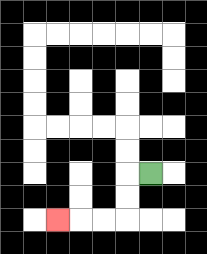{'start': '[6, 7]', 'end': '[2, 9]', 'path_directions': 'L,D,D,L,L,L', 'path_coordinates': '[[6, 7], [5, 7], [5, 8], [5, 9], [4, 9], [3, 9], [2, 9]]'}